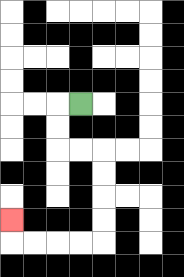{'start': '[3, 4]', 'end': '[0, 9]', 'path_directions': 'L,D,D,R,R,D,D,D,D,L,L,L,L,U', 'path_coordinates': '[[3, 4], [2, 4], [2, 5], [2, 6], [3, 6], [4, 6], [4, 7], [4, 8], [4, 9], [4, 10], [3, 10], [2, 10], [1, 10], [0, 10], [0, 9]]'}